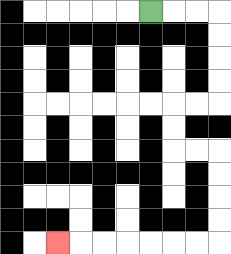{'start': '[6, 0]', 'end': '[2, 10]', 'path_directions': 'R,R,R,D,D,D,D,L,L,D,D,R,R,D,D,D,D,L,L,L,L,L,L,L', 'path_coordinates': '[[6, 0], [7, 0], [8, 0], [9, 0], [9, 1], [9, 2], [9, 3], [9, 4], [8, 4], [7, 4], [7, 5], [7, 6], [8, 6], [9, 6], [9, 7], [9, 8], [9, 9], [9, 10], [8, 10], [7, 10], [6, 10], [5, 10], [4, 10], [3, 10], [2, 10]]'}